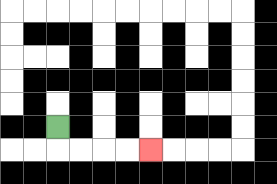{'start': '[2, 5]', 'end': '[6, 6]', 'path_directions': 'D,R,R,R,R', 'path_coordinates': '[[2, 5], [2, 6], [3, 6], [4, 6], [5, 6], [6, 6]]'}